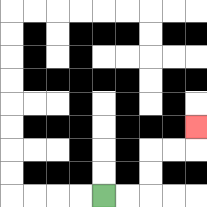{'start': '[4, 8]', 'end': '[8, 5]', 'path_directions': 'R,R,U,U,R,R,U', 'path_coordinates': '[[4, 8], [5, 8], [6, 8], [6, 7], [6, 6], [7, 6], [8, 6], [8, 5]]'}